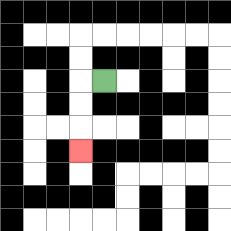{'start': '[4, 3]', 'end': '[3, 6]', 'path_directions': 'L,D,D,D', 'path_coordinates': '[[4, 3], [3, 3], [3, 4], [3, 5], [3, 6]]'}